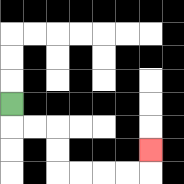{'start': '[0, 4]', 'end': '[6, 6]', 'path_directions': 'D,R,R,D,D,R,R,R,R,U', 'path_coordinates': '[[0, 4], [0, 5], [1, 5], [2, 5], [2, 6], [2, 7], [3, 7], [4, 7], [5, 7], [6, 7], [6, 6]]'}